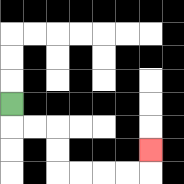{'start': '[0, 4]', 'end': '[6, 6]', 'path_directions': 'D,R,R,D,D,R,R,R,R,U', 'path_coordinates': '[[0, 4], [0, 5], [1, 5], [2, 5], [2, 6], [2, 7], [3, 7], [4, 7], [5, 7], [6, 7], [6, 6]]'}